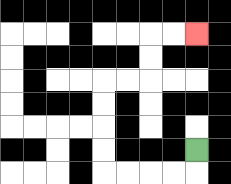{'start': '[8, 6]', 'end': '[8, 1]', 'path_directions': 'D,L,L,L,L,U,U,U,U,R,R,U,U,R,R', 'path_coordinates': '[[8, 6], [8, 7], [7, 7], [6, 7], [5, 7], [4, 7], [4, 6], [4, 5], [4, 4], [4, 3], [5, 3], [6, 3], [6, 2], [6, 1], [7, 1], [8, 1]]'}